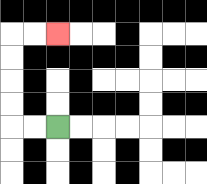{'start': '[2, 5]', 'end': '[2, 1]', 'path_directions': 'L,L,U,U,U,U,R,R', 'path_coordinates': '[[2, 5], [1, 5], [0, 5], [0, 4], [0, 3], [0, 2], [0, 1], [1, 1], [2, 1]]'}